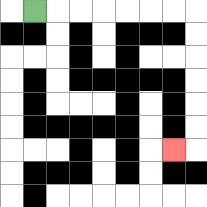{'start': '[1, 0]', 'end': '[7, 6]', 'path_directions': 'R,R,R,R,R,R,R,D,D,D,D,D,D,L', 'path_coordinates': '[[1, 0], [2, 0], [3, 0], [4, 0], [5, 0], [6, 0], [7, 0], [8, 0], [8, 1], [8, 2], [8, 3], [8, 4], [8, 5], [8, 6], [7, 6]]'}